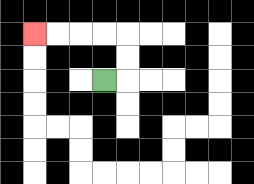{'start': '[4, 3]', 'end': '[1, 1]', 'path_directions': 'R,U,U,L,L,L,L', 'path_coordinates': '[[4, 3], [5, 3], [5, 2], [5, 1], [4, 1], [3, 1], [2, 1], [1, 1]]'}